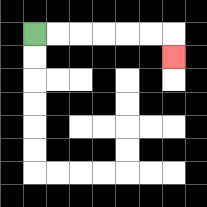{'start': '[1, 1]', 'end': '[7, 2]', 'path_directions': 'R,R,R,R,R,R,D', 'path_coordinates': '[[1, 1], [2, 1], [3, 1], [4, 1], [5, 1], [6, 1], [7, 1], [7, 2]]'}